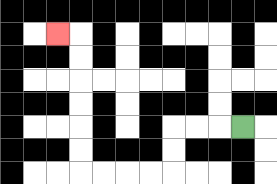{'start': '[10, 5]', 'end': '[2, 1]', 'path_directions': 'L,L,L,D,D,L,L,L,L,U,U,U,U,U,U,L', 'path_coordinates': '[[10, 5], [9, 5], [8, 5], [7, 5], [7, 6], [7, 7], [6, 7], [5, 7], [4, 7], [3, 7], [3, 6], [3, 5], [3, 4], [3, 3], [3, 2], [3, 1], [2, 1]]'}